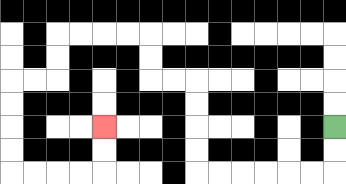{'start': '[14, 5]', 'end': '[4, 5]', 'path_directions': 'D,D,L,L,L,L,L,L,U,U,U,U,L,L,U,U,L,L,L,L,D,D,L,L,D,D,D,D,R,R,R,R,U,U', 'path_coordinates': '[[14, 5], [14, 6], [14, 7], [13, 7], [12, 7], [11, 7], [10, 7], [9, 7], [8, 7], [8, 6], [8, 5], [8, 4], [8, 3], [7, 3], [6, 3], [6, 2], [6, 1], [5, 1], [4, 1], [3, 1], [2, 1], [2, 2], [2, 3], [1, 3], [0, 3], [0, 4], [0, 5], [0, 6], [0, 7], [1, 7], [2, 7], [3, 7], [4, 7], [4, 6], [4, 5]]'}